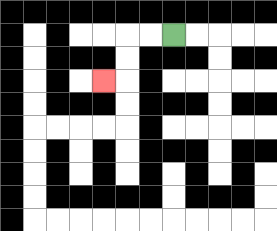{'start': '[7, 1]', 'end': '[4, 3]', 'path_directions': 'L,L,D,D,L', 'path_coordinates': '[[7, 1], [6, 1], [5, 1], [5, 2], [5, 3], [4, 3]]'}